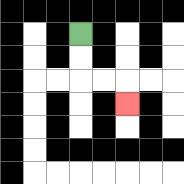{'start': '[3, 1]', 'end': '[5, 4]', 'path_directions': 'D,D,R,R,D', 'path_coordinates': '[[3, 1], [3, 2], [3, 3], [4, 3], [5, 3], [5, 4]]'}